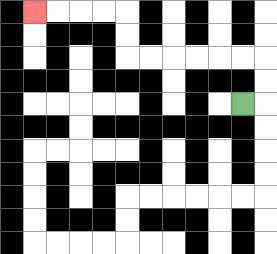{'start': '[10, 4]', 'end': '[1, 0]', 'path_directions': 'R,U,U,L,L,L,L,L,L,U,U,L,L,L,L', 'path_coordinates': '[[10, 4], [11, 4], [11, 3], [11, 2], [10, 2], [9, 2], [8, 2], [7, 2], [6, 2], [5, 2], [5, 1], [5, 0], [4, 0], [3, 0], [2, 0], [1, 0]]'}